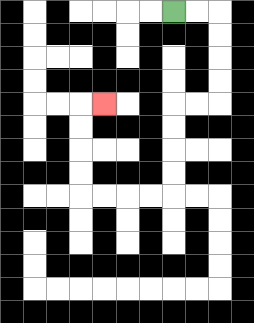{'start': '[7, 0]', 'end': '[4, 4]', 'path_directions': 'R,R,D,D,D,D,L,L,D,D,D,D,L,L,L,L,U,U,U,U,R', 'path_coordinates': '[[7, 0], [8, 0], [9, 0], [9, 1], [9, 2], [9, 3], [9, 4], [8, 4], [7, 4], [7, 5], [7, 6], [7, 7], [7, 8], [6, 8], [5, 8], [4, 8], [3, 8], [3, 7], [3, 6], [3, 5], [3, 4], [4, 4]]'}